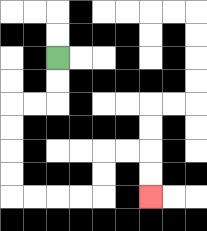{'start': '[2, 2]', 'end': '[6, 8]', 'path_directions': 'D,D,L,L,D,D,D,D,R,R,R,R,U,U,R,R,D,D', 'path_coordinates': '[[2, 2], [2, 3], [2, 4], [1, 4], [0, 4], [0, 5], [0, 6], [0, 7], [0, 8], [1, 8], [2, 8], [3, 8], [4, 8], [4, 7], [4, 6], [5, 6], [6, 6], [6, 7], [6, 8]]'}